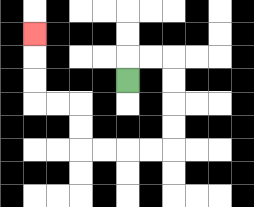{'start': '[5, 3]', 'end': '[1, 1]', 'path_directions': 'U,R,R,D,D,D,D,L,L,L,L,U,U,L,L,U,U,U', 'path_coordinates': '[[5, 3], [5, 2], [6, 2], [7, 2], [7, 3], [7, 4], [7, 5], [7, 6], [6, 6], [5, 6], [4, 6], [3, 6], [3, 5], [3, 4], [2, 4], [1, 4], [1, 3], [1, 2], [1, 1]]'}